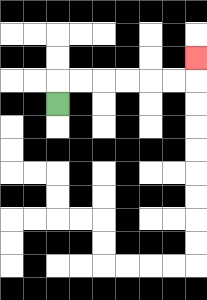{'start': '[2, 4]', 'end': '[8, 2]', 'path_directions': 'U,R,R,R,R,R,R,U', 'path_coordinates': '[[2, 4], [2, 3], [3, 3], [4, 3], [5, 3], [6, 3], [7, 3], [8, 3], [8, 2]]'}